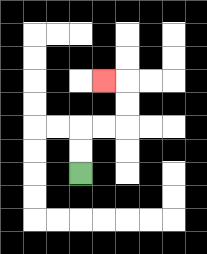{'start': '[3, 7]', 'end': '[4, 3]', 'path_directions': 'U,U,R,R,U,U,L', 'path_coordinates': '[[3, 7], [3, 6], [3, 5], [4, 5], [5, 5], [5, 4], [5, 3], [4, 3]]'}